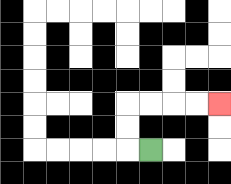{'start': '[6, 6]', 'end': '[9, 4]', 'path_directions': 'L,U,U,R,R,R,R', 'path_coordinates': '[[6, 6], [5, 6], [5, 5], [5, 4], [6, 4], [7, 4], [8, 4], [9, 4]]'}